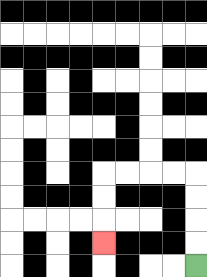{'start': '[8, 11]', 'end': '[4, 10]', 'path_directions': 'U,U,U,U,L,L,L,L,D,D,D', 'path_coordinates': '[[8, 11], [8, 10], [8, 9], [8, 8], [8, 7], [7, 7], [6, 7], [5, 7], [4, 7], [4, 8], [4, 9], [4, 10]]'}